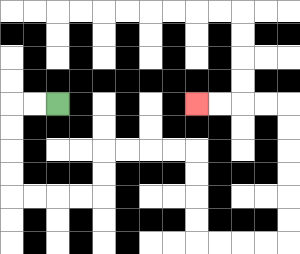{'start': '[2, 4]', 'end': '[8, 4]', 'path_directions': 'L,L,D,D,D,D,R,R,R,R,U,U,R,R,R,R,D,D,D,D,R,R,R,R,U,U,U,U,U,U,L,L,L,L', 'path_coordinates': '[[2, 4], [1, 4], [0, 4], [0, 5], [0, 6], [0, 7], [0, 8], [1, 8], [2, 8], [3, 8], [4, 8], [4, 7], [4, 6], [5, 6], [6, 6], [7, 6], [8, 6], [8, 7], [8, 8], [8, 9], [8, 10], [9, 10], [10, 10], [11, 10], [12, 10], [12, 9], [12, 8], [12, 7], [12, 6], [12, 5], [12, 4], [11, 4], [10, 4], [9, 4], [8, 4]]'}